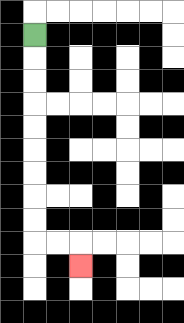{'start': '[1, 1]', 'end': '[3, 11]', 'path_directions': 'D,D,D,D,D,D,D,D,D,R,R,D', 'path_coordinates': '[[1, 1], [1, 2], [1, 3], [1, 4], [1, 5], [1, 6], [1, 7], [1, 8], [1, 9], [1, 10], [2, 10], [3, 10], [3, 11]]'}